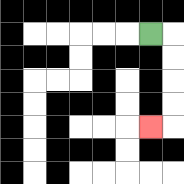{'start': '[6, 1]', 'end': '[6, 5]', 'path_directions': 'R,D,D,D,D,L', 'path_coordinates': '[[6, 1], [7, 1], [7, 2], [7, 3], [7, 4], [7, 5], [6, 5]]'}